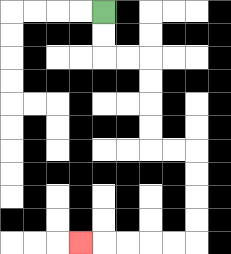{'start': '[4, 0]', 'end': '[3, 10]', 'path_directions': 'D,D,R,R,D,D,D,D,R,R,D,D,D,D,L,L,L,L,L', 'path_coordinates': '[[4, 0], [4, 1], [4, 2], [5, 2], [6, 2], [6, 3], [6, 4], [6, 5], [6, 6], [7, 6], [8, 6], [8, 7], [8, 8], [8, 9], [8, 10], [7, 10], [6, 10], [5, 10], [4, 10], [3, 10]]'}